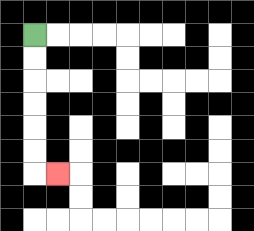{'start': '[1, 1]', 'end': '[2, 7]', 'path_directions': 'D,D,D,D,D,D,R', 'path_coordinates': '[[1, 1], [1, 2], [1, 3], [1, 4], [1, 5], [1, 6], [1, 7], [2, 7]]'}